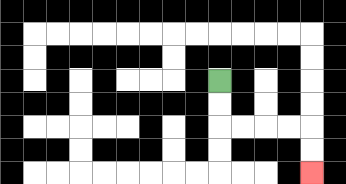{'start': '[9, 3]', 'end': '[13, 7]', 'path_directions': 'D,D,R,R,R,R,D,D', 'path_coordinates': '[[9, 3], [9, 4], [9, 5], [10, 5], [11, 5], [12, 5], [13, 5], [13, 6], [13, 7]]'}